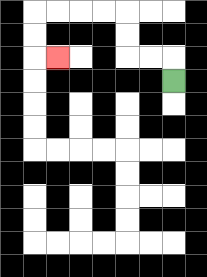{'start': '[7, 3]', 'end': '[2, 2]', 'path_directions': 'U,L,L,U,U,L,L,L,L,D,D,R', 'path_coordinates': '[[7, 3], [7, 2], [6, 2], [5, 2], [5, 1], [5, 0], [4, 0], [3, 0], [2, 0], [1, 0], [1, 1], [1, 2], [2, 2]]'}